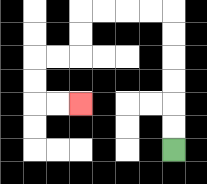{'start': '[7, 6]', 'end': '[3, 4]', 'path_directions': 'U,U,U,U,U,U,L,L,L,L,D,D,L,L,D,D,R,R', 'path_coordinates': '[[7, 6], [7, 5], [7, 4], [7, 3], [7, 2], [7, 1], [7, 0], [6, 0], [5, 0], [4, 0], [3, 0], [3, 1], [3, 2], [2, 2], [1, 2], [1, 3], [1, 4], [2, 4], [3, 4]]'}